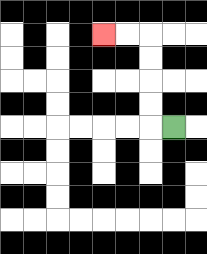{'start': '[7, 5]', 'end': '[4, 1]', 'path_directions': 'L,U,U,U,U,L,L', 'path_coordinates': '[[7, 5], [6, 5], [6, 4], [6, 3], [6, 2], [6, 1], [5, 1], [4, 1]]'}